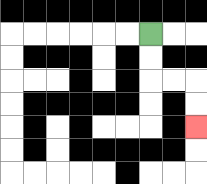{'start': '[6, 1]', 'end': '[8, 5]', 'path_directions': 'D,D,R,R,D,D', 'path_coordinates': '[[6, 1], [6, 2], [6, 3], [7, 3], [8, 3], [8, 4], [8, 5]]'}